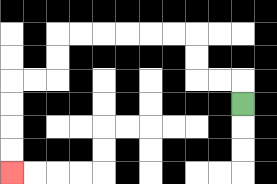{'start': '[10, 4]', 'end': '[0, 7]', 'path_directions': 'U,L,L,U,U,L,L,L,L,L,L,D,D,L,L,D,D,D,D', 'path_coordinates': '[[10, 4], [10, 3], [9, 3], [8, 3], [8, 2], [8, 1], [7, 1], [6, 1], [5, 1], [4, 1], [3, 1], [2, 1], [2, 2], [2, 3], [1, 3], [0, 3], [0, 4], [0, 5], [0, 6], [0, 7]]'}